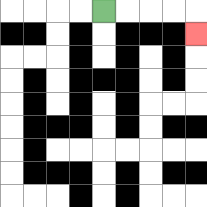{'start': '[4, 0]', 'end': '[8, 1]', 'path_directions': 'R,R,R,R,D', 'path_coordinates': '[[4, 0], [5, 0], [6, 0], [7, 0], [8, 0], [8, 1]]'}